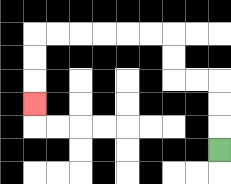{'start': '[9, 6]', 'end': '[1, 4]', 'path_directions': 'U,U,U,L,L,U,U,L,L,L,L,L,L,D,D,D', 'path_coordinates': '[[9, 6], [9, 5], [9, 4], [9, 3], [8, 3], [7, 3], [7, 2], [7, 1], [6, 1], [5, 1], [4, 1], [3, 1], [2, 1], [1, 1], [1, 2], [1, 3], [1, 4]]'}